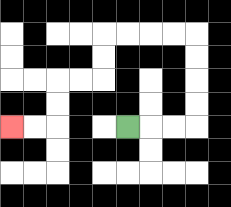{'start': '[5, 5]', 'end': '[0, 5]', 'path_directions': 'R,R,R,U,U,U,U,L,L,L,L,D,D,L,L,D,D,L,L', 'path_coordinates': '[[5, 5], [6, 5], [7, 5], [8, 5], [8, 4], [8, 3], [8, 2], [8, 1], [7, 1], [6, 1], [5, 1], [4, 1], [4, 2], [4, 3], [3, 3], [2, 3], [2, 4], [2, 5], [1, 5], [0, 5]]'}